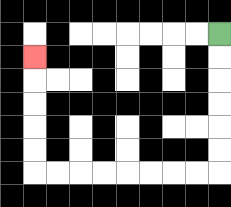{'start': '[9, 1]', 'end': '[1, 2]', 'path_directions': 'D,D,D,D,D,D,L,L,L,L,L,L,L,L,U,U,U,U,U', 'path_coordinates': '[[9, 1], [9, 2], [9, 3], [9, 4], [9, 5], [9, 6], [9, 7], [8, 7], [7, 7], [6, 7], [5, 7], [4, 7], [3, 7], [2, 7], [1, 7], [1, 6], [1, 5], [1, 4], [1, 3], [1, 2]]'}